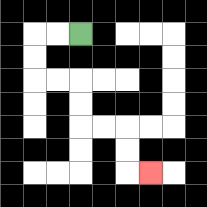{'start': '[3, 1]', 'end': '[6, 7]', 'path_directions': 'L,L,D,D,R,R,D,D,R,R,D,D,R', 'path_coordinates': '[[3, 1], [2, 1], [1, 1], [1, 2], [1, 3], [2, 3], [3, 3], [3, 4], [3, 5], [4, 5], [5, 5], [5, 6], [5, 7], [6, 7]]'}